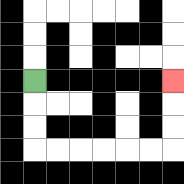{'start': '[1, 3]', 'end': '[7, 3]', 'path_directions': 'D,D,D,R,R,R,R,R,R,U,U,U', 'path_coordinates': '[[1, 3], [1, 4], [1, 5], [1, 6], [2, 6], [3, 6], [4, 6], [5, 6], [6, 6], [7, 6], [7, 5], [7, 4], [7, 3]]'}